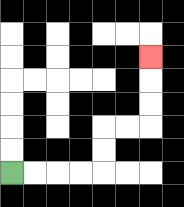{'start': '[0, 7]', 'end': '[6, 2]', 'path_directions': 'R,R,R,R,U,U,R,R,U,U,U', 'path_coordinates': '[[0, 7], [1, 7], [2, 7], [3, 7], [4, 7], [4, 6], [4, 5], [5, 5], [6, 5], [6, 4], [6, 3], [6, 2]]'}